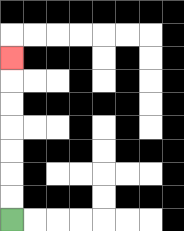{'start': '[0, 9]', 'end': '[0, 2]', 'path_directions': 'U,U,U,U,U,U,U', 'path_coordinates': '[[0, 9], [0, 8], [0, 7], [0, 6], [0, 5], [0, 4], [0, 3], [0, 2]]'}